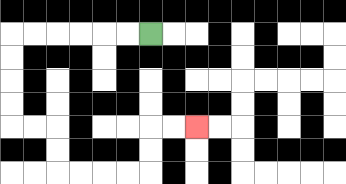{'start': '[6, 1]', 'end': '[8, 5]', 'path_directions': 'L,L,L,L,L,L,D,D,D,D,R,R,D,D,R,R,R,R,U,U,R,R', 'path_coordinates': '[[6, 1], [5, 1], [4, 1], [3, 1], [2, 1], [1, 1], [0, 1], [0, 2], [0, 3], [0, 4], [0, 5], [1, 5], [2, 5], [2, 6], [2, 7], [3, 7], [4, 7], [5, 7], [6, 7], [6, 6], [6, 5], [7, 5], [8, 5]]'}